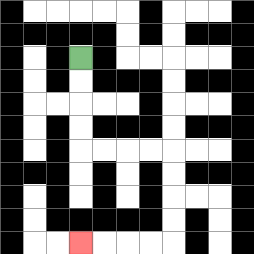{'start': '[3, 2]', 'end': '[3, 10]', 'path_directions': 'D,D,D,D,R,R,R,R,D,D,D,D,L,L,L,L', 'path_coordinates': '[[3, 2], [3, 3], [3, 4], [3, 5], [3, 6], [4, 6], [5, 6], [6, 6], [7, 6], [7, 7], [7, 8], [7, 9], [7, 10], [6, 10], [5, 10], [4, 10], [3, 10]]'}